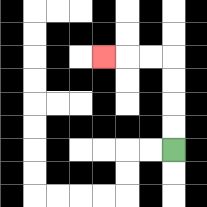{'start': '[7, 6]', 'end': '[4, 2]', 'path_directions': 'U,U,U,U,L,L,L', 'path_coordinates': '[[7, 6], [7, 5], [7, 4], [7, 3], [7, 2], [6, 2], [5, 2], [4, 2]]'}